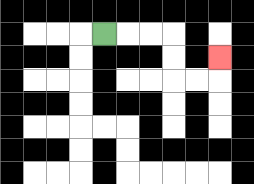{'start': '[4, 1]', 'end': '[9, 2]', 'path_directions': 'R,R,R,D,D,R,R,U', 'path_coordinates': '[[4, 1], [5, 1], [6, 1], [7, 1], [7, 2], [7, 3], [8, 3], [9, 3], [9, 2]]'}